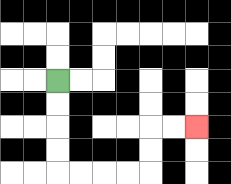{'start': '[2, 3]', 'end': '[8, 5]', 'path_directions': 'D,D,D,D,R,R,R,R,U,U,R,R', 'path_coordinates': '[[2, 3], [2, 4], [2, 5], [2, 6], [2, 7], [3, 7], [4, 7], [5, 7], [6, 7], [6, 6], [6, 5], [7, 5], [8, 5]]'}